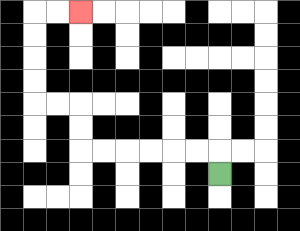{'start': '[9, 7]', 'end': '[3, 0]', 'path_directions': 'U,L,L,L,L,L,L,U,U,L,L,U,U,U,U,R,R', 'path_coordinates': '[[9, 7], [9, 6], [8, 6], [7, 6], [6, 6], [5, 6], [4, 6], [3, 6], [3, 5], [3, 4], [2, 4], [1, 4], [1, 3], [1, 2], [1, 1], [1, 0], [2, 0], [3, 0]]'}